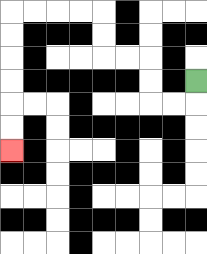{'start': '[8, 3]', 'end': '[0, 6]', 'path_directions': 'D,L,L,U,U,L,L,U,U,L,L,L,L,D,D,D,D,D,D', 'path_coordinates': '[[8, 3], [8, 4], [7, 4], [6, 4], [6, 3], [6, 2], [5, 2], [4, 2], [4, 1], [4, 0], [3, 0], [2, 0], [1, 0], [0, 0], [0, 1], [0, 2], [0, 3], [0, 4], [0, 5], [0, 6]]'}